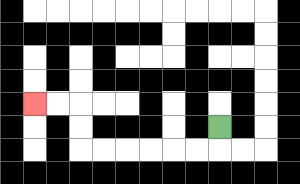{'start': '[9, 5]', 'end': '[1, 4]', 'path_directions': 'D,L,L,L,L,L,L,U,U,L,L', 'path_coordinates': '[[9, 5], [9, 6], [8, 6], [7, 6], [6, 6], [5, 6], [4, 6], [3, 6], [3, 5], [3, 4], [2, 4], [1, 4]]'}